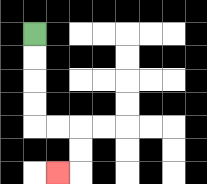{'start': '[1, 1]', 'end': '[2, 7]', 'path_directions': 'D,D,D,D,R,R,D,D,L', 'path_coordinates': '[[1, 1], [1, 2], [1, 3], [1, 4], [1, 5], [2, 5], [3, 5], [3, 6], [3, 7], [2, 7]]'}